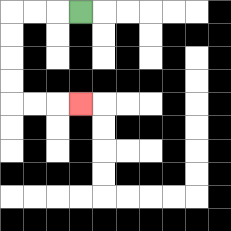{'start': '[3, 0]', 'end': '[3, 4]', 'path_directions': 'L,L,L,D,D,D,D,R,R,R', 'path_coordinates': '[[3, 0], [2, 0], [1, 0], [0, 0], [0, 1], [0, 2], [0, 3], [0, 4], [1, 4], [2, 4], [3, 4]]'}